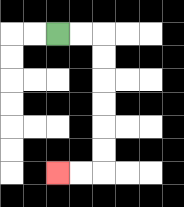{'start': '[2, 1]', 'end': '[2, 7]', 'path_directions': 'R,R,D,D,D,D,D,D,L,L', 'path_coordinates': '[[2, 1], [3, 1], [4, 1], [4, 2], [4, 3], [4, 4], [4, 5], [4, 6], [4, 7], [3, 7], [2, 7]]'}